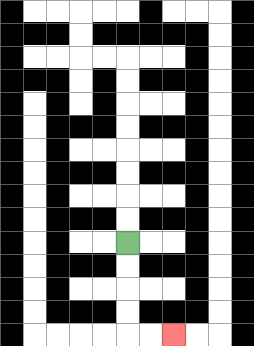{'start': '[5, 10]', 'end': '[7, 14]', 'path_directions': 'D,D,D,D,R,R', 'path_coordinates': '[[5, 10], [5, 11], [5, 12], [5, 13], [5, 14], [6, 14], [7, 14]]'}